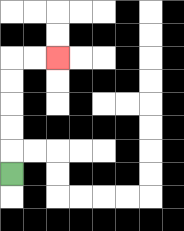{'start': '[0, 7]', 'end': '[2, 2]', 'path_directions': 'U,U,U,U,U,R,R', 'path_coordinates': '[[0, 7], [0, 6], [0, 5], [0, 4], [0, 3], [0, 2], [1, 2], [2, 2]]'}